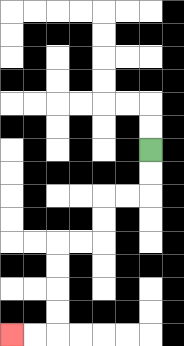{'start': '[6, 6]', 'end': '[0, 14]', 'path_directions': 'D,D,L,L,D,D,L,L,D,D,D,D,L,L', 'path_coordinates': '[[6, 6], [6, 7], [6, 8], [5, 8], [4, 8], [4, 9], [4, 10], [3, 10], [2, 10], [2, 11], [2, 12], [2, 13], [2, 14], [1, 14], [0, 14]]'}